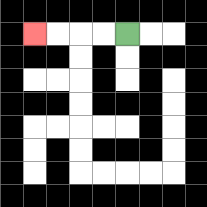{'start': '[5, 1]', 'end': '[1, 1]', 'path_directions': 'L,L,L,L', 'path_coordinates': '[[5, 1], [4, 1], [3, 1], [2, 1], [1, 1]]'}